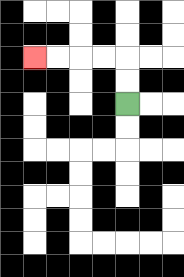{'start': '[5, 4]', 'end': '[1, 2]', 'path_directions': 'U,U,L,L,L,L', 'path_coordinates': '[[5, 4], [5, 3], [5, 2], [4, 2], [3, 2], [2, 2], [1, 2]]'}